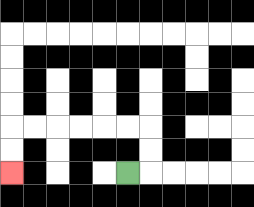{'start': '[5, 7]', 'end': '[0, 7]', 'path_directions': 'R,U,U,L,L,L,L,L,L,D,D', 'path_coordinates': '[[5, 7], [6, 7], [6, 6], [6, 5], [5, 5], [4, 5], [3, 5], [2, 5], [1, 5], [0, 5], [0, 6], [0, 7]]'}